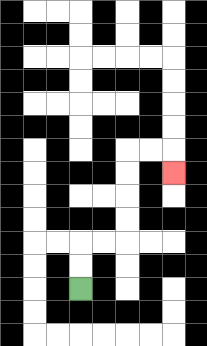{'start': '[3, 12]', 'end': '[7, 7]', 'path_directions': 'U,U,R,R,U,U,U,U,R,R,D', 'path_coordinates': '[[3, 12], [3, 11], [3, 10], [4, 10], [5, 10], [5, 9], [5, 8], [5, 7], [5, 6], [6, 6], [7, 6], [7, 7]]'}